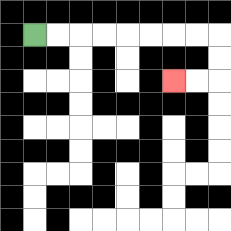{'start': '[1, 1]', 'end': '[7, 3]', 'path_directions': 'R,R,R,R,R,R,R,R,D,D,L,L', 'path_coordinates': '[[1, 1], [2, 1], [3, 1], [4, 1], [5, 1], [6, 1], [7, 1], [8, 1], [9, 1], [9, 2], [9, 3], [8, 3], [7, 3]]'}